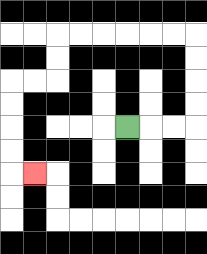{'start': '[5, 5]', 'end': '[1, 7]', 'path_directions': 'R,R,R,U,U,U,U,L,L,L,L,L,L,D,D,L,L,D,D,D,D,R', 'path_coordinates': '[[5, 5], [6, 5], [7, 5], [8, 5], [8, 4], [8, 3], [8, 2], [8, 1], [7, 1], [6, 1], [5, 1], [4, 1], [3, 1], [2, 1], [2, 2], [2, 3], [1, 3], [0, 3], [0, 4], [0, 5], [0, 6], [0, 7], [1, 7]]'}